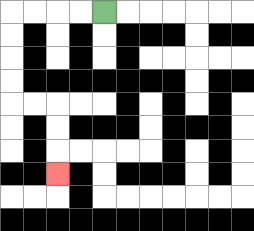{'start': '[4, 0]', 'end': '[2, 7]', 'path_directions': 'L,L,L,L,D,D,D,D,R,R,D,D,D', 'path_coordinates': '[[4, 0], [3, 0], [2, 0], [1, 0], [0, 0], [0, 1], [0, 2], [0, 3], [0, 4], [1, 4], [2, 4], [2, 5], [2, 6], [2, 7]]'}